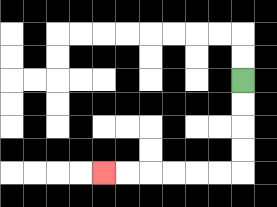{'start': '[10, 3]', 'end': '[4, 7]', 'path_directions': 'D,D,D,D,L,L,L,L,L,L', 'path_coordinates': '[[10, 3], [10, 4], [10, 5], [10, 6], [10, 7], [9, 7], [8, 7], [7, 7], [6, 7], [5, 7], [4, 7]]'}